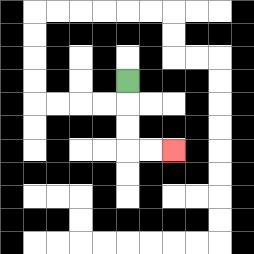{'start': '[5, 3]', 'end': '[7, 6]', 'path_directions': 'D,D,D,R,R', 'path_coordinates': '[[5, 3], [5, 4], [5, 5], [5, 6], [6, 6], [7, 6]]'}